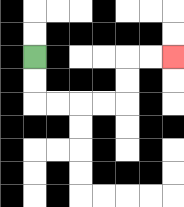{'start': '[1, 2]', 'end': '[7, 2]', 'path_directions': 'D,D,R,R,R,R,U,U,R,R', 'path_coordinates': '[[1, 2], [1, 3], [1, 4], [2, 4], [3, 4], [4, 4], [5, 4], [5, 3], [5, 2], [6, 2], [7, 2]]'}